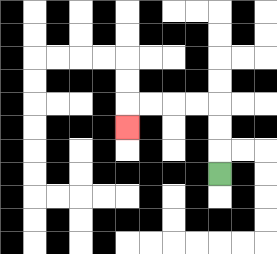{'start': '[9, 7]', 'end': '[5, 5]', 'path_directions': 'U,U,U,L,L,L,L,D', 'path_coordinates': '[[9, 7], [9, 6], [9, 5], [9, 4], [8, 4], [7, 4], [6, 4], [5, 4], [5, 5]]'}